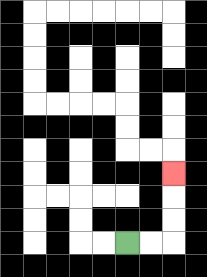{'start': '[5, 10]', 'end': '[7, 7]', 'path_directions': 'R,R,U,U,U', 'path_coordinates': '[[5, 10], [6, 10], [7, 10], [7, 9], [7, 8], [7, 7]]'}